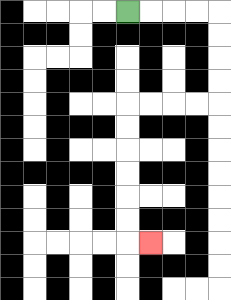{'start': '[5, 0]', 'end': '[6, 10]', 'path_directions': 'R,R,R,R,D,D,D,D,L,L,L,L,D,D,D,D,D,D,R', 'path_coordinates': '[[5, 0], [6, 0], [7, 0], [8, 0], [9, 0], [9, 1], [9, 2], [9, 3], [9, 4], [8, 4], [7, 4], [6, 4], [5, 4], [5, 5], [5, 6], [5, 7], [5, 8], [5, 9], [5, 10], [6, 10]]'}